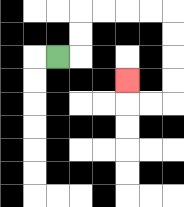{'start': '[2, 2]', 'end': '[5, 3]', 'path_directions': 'R,U,U,R,R,R,R,D,D,D,D,L,L,U', 'path_coordinates': '[[2, 2], [3, 2], [3, 1], [3, 0], [4, 0], [5, 0], [6, 0], [7, 0], [7, 1], [7, 2], [7, 3], [7, 4], [6, 4], [5, 4], [5, 3]]'}